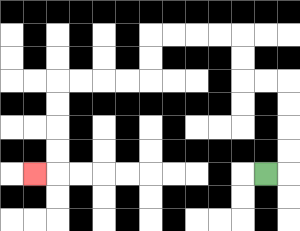{'start': '[11, 7]', 'end': '[1, 7]', 'path_directions': 'R,U,U,U,U,L,L,U,U,L,L,L,L,D,D,L,L,L,L,D,D,D,D,L', 'path_coordinates': '[[11, 7], [12, 7], [12, 6], [12, 5], [12, 4], [12, 3], [11, 3], [10, 3], [10, 2], [10, 1], [9, 1], [8, 1], [7, 1], [6, 1], [6, 2], [6, 3], [5, 3], [4, 3], [3, 3], [2, 3], [2, 4], [2, 5], [2, 6], [2, 7], [1, 7]]'}